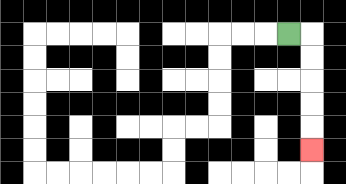{'start': '[12, 1]', 'end': '[13, 6]', 'path_directions': 'R,D,D,D,D,D', 'path_coordinates': '[[12, 1], [13, 1], [13, 2], [13, 3], [13, 4], [13, 5], [13, 6]]'}